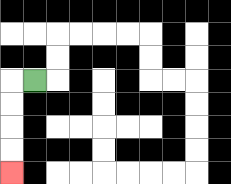{'start': '[1, 3]', 'end': '[0, 7]', 'path_directions': 'L,D,D,D,D', 'path_coordinates': '[[1, 3], [0, 3], [0, 4], [0, 5], [0, 6], [0, 7]]'}